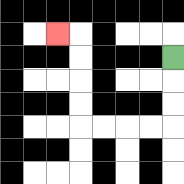{'start': '[7, 2]', 'end': '[2, 1]', 'path_directions': 'D,D,D,L,L,L,L,U,U,U,U,L', 'path_coordinates': '[[7, 2], [7, 3], [7, 4], [7, 5], [6, 5], [5, 5], [4, 5], [3, 5], [3, 4], [3, 3], [3, 2], [3, 1], [2, 1]]'}